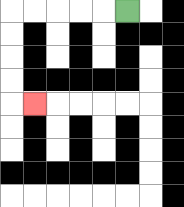{'start': '[5, 0]', 'end': '[1, 4]', 'path_directions': 'L,L,L,L,L,D,D,D,D,R', 'path_coordinates': '[[5, 0], [4, 0], [3, 0], [2, 0], [1, 0], [0, 0], [0, 1], [0, 2], [0, 3], [0, 4], [1, 4]]'}